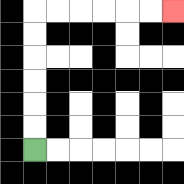{'start': '[1, 6]', 'end': '[7, 0]', 'path_directions': 'U,U,U,U,U,U,R,R,R,R,R,R', 'path_coordinates': '[[1, 6], [1, 5], [1, 4], [1, 3], [1, 2], [1, 1], [1, 0], [2, 0], [3, 0], [4, 0], [5, 0], [6, 0], [7, 0]]'}